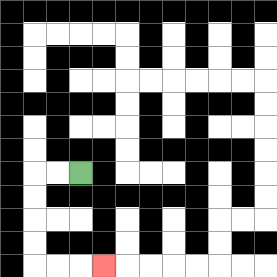{'start': '[3, 7]', 'end': '[4, 11]', 'path_directions': 'L,L,D,D,D,D,R,R,R', 'path_coordinates': '[[3, 7], [2, 7], [1, 7], [1, 8], [1, 9], [1, 10], [1, 11], [2, 11], [3, 11], [4, 11]]'}